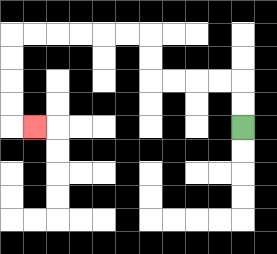{'start': '[10, 5]', 'end': '[1, 5]', 'path_directions': 'U,U,L,L,L,L,U,U,L,L,L,L,L,L,D,D,D,D,R', 'path_coordinates': '[[10, 5], [10, 4], [10, 3], [9, 3], [8, 3], [7, 3], [6, 3], [6, 2], [6, 1], [5, 1], [4, 1], [3, 1], [2, 1], [1, 1], [0, 1], [0, 2], [0, 3], [0, 4], [0, 5], [1, 5]]'}